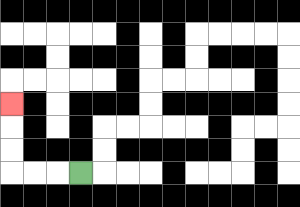{'start': '[3, 7]', 'end': '[0, 4]', 'path_directions': 'L,L,L,U,U,U', 'path_coordinates': '[[3, 7], [2, 7], [1, 7], [0, 7], [0, 6], [0, 5], [0, 4]]'}